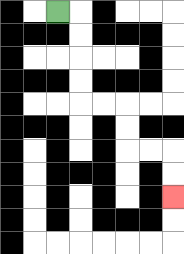{'start': '[2, 0]', 'end': '[7, 8]', 'path_directions': 'R,D,D,D,D,R,R,D,D,R,R,D,D', 'path_coordinates': '[[2, 0], [3, 0], [3, 1], [3, 2], [3, 3], [3, 4], [4, 4], [5, 4], [5, 5], [5, 6], [6, 6], [7, 6], [7, 7], [7, 8]]'}